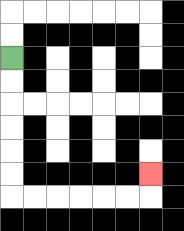{'start': '[0, 2]', 'end': '[6, 7]', 'path_directions': 'D,D,D,D,D,D,R,R,R,R,R,R,U', 'path_coordinates': '[[0, 2], [0, 3], [0, 4], [0, 5], [0, 6], [0, 7], [0, 8], [1, 8], [2, 8], [3, 8], [4, 8], [5, 8], [6, 8], [6, 7]]'}